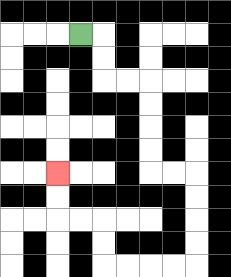{'start': '[3, 1]', 'end': '[2, 7]', 'path_directions': 'R,D,D,R,R,D,D,D,D,R,R,D,D,D,D,L,L,L,L,U,U,L,L,U,U', 'path_coordinates': '[[3, 1], [4, 1], [4, 2], [4, 3], [5, 3], [6, 3], [6, 4], [6, 5], [6, 6], [6, 7], [7, 7], [8, 7], [8, 8], [8, 9], [8, 10], [8, 11], [7, 11], [6, 11], [5, 11], [4, 11], [4, 10], [4, 9], [3, 9], [2, 9], [2, 8], [2, 7]]'}